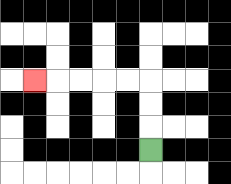{'start': '[6, 6]', 'end': '[1, 3]', 'path_directions': 'U,U,U,L,L,L,L,L', 'path_coordinates': '[[6, 6], [6, 5], [6, 4], [6, 3], [5, 3], [4, 3], [3, 3], [2, 3], [1, 3]]'}